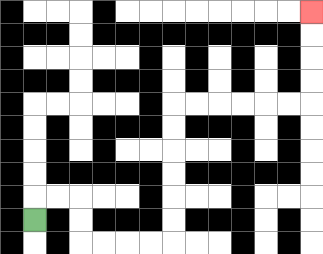{'start': '[1, 9]', 'end': '[13, 0]', 'path_directions': 'U,R,R,D,D,R,R,R,R,U,U,U,U,U,U,R,R,R,R,R,R,U,U,U,U', 'path_coordinates': '[[1, 9], [1, 8], [2, 8], [3, 8], [3, 9], [3, 10], [4, 10], [5, 10], [6, 10], [7, 10], [7, 9], [7, 8], [7, 7], [7, 6], [7, 5], [7, 4], [8, 4], [9, 4], [10, 4], [11, 4], [12, 4], [13, 4], [13, 3], [13, 2], [13, 1], [13, 0]]'}